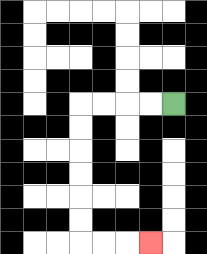{'start': '[7, 4]', 'end': '[6, 10]', 'path_directions': 'L,L,L,L,D,D,D,D,D,D,R,R,R', 'path_coordinates': '[[7, 4], [6, 4], [5, 4], [4, 4], [3, 4], [3, 5], [3, 6], [3, 7], [3, 8], [3, 9], [3, 10], [4, 10], [5, 10], [6, 10]]'}